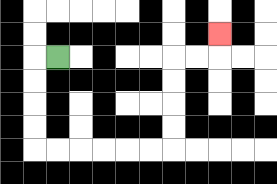{'start': '[2, 2]', 'end': '[9, 1]', 'path_directions': 'L,D,D,D,D,R,R,R,R,R,R,U,U,U,U,R,R,U', 'path_coordinates': '[[2, 2], [1, 2], [1, 3], [1, 4], [1, 5], [1, 6], [2, 6], [3, 6], [4, 6], [5, 6], [6, 6], [7, 6], [7, 5], [7, 4], [7, 3], [7, 2], [8, 2], [9, 2], [9, 1]]'}